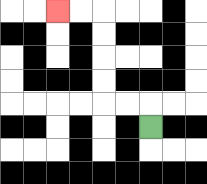{'start': '[6, 5]', 'end': '[2, 0]', 'path_directions': 'U,L,L,U,U,U,U,L,L', 'path_coordinates': '[[6, 5], [6, 4], [5, 4], [4, 4], [4, 3], [4, 2], [4, 1], [4, 0], [3, 0], [2, 0]]'}